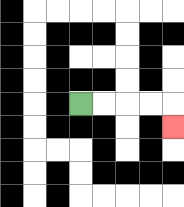{'start': '[3, 4]', 'end': '[7, 5]', 'path_directions': 'R,R,R,R,D', 'path_coordinates': '[[3, 4], [4, 4], [5, 4], [6, 4], [7, 4], [7, 5]]'}